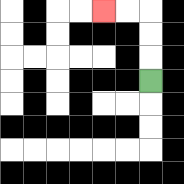{'start': '[6, 3]', 'end': '[4, 0]', 'path_directions': 'U,U,U,L,L', 'path_coordinates': '[[6, 3], [6, 2], [6, 1], [6, 0], [5, 0], [4, 0]]'}